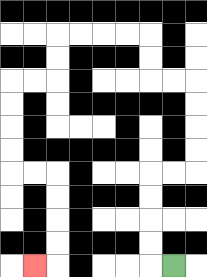{'start': '[7, 11]', 'end': '[1, 11]', 'path_directions': 'L,U,U,U,U,R,R,U,U,U,U,L,L,U,U,L,L,L,L,D,D,L,L,D,D,D,D,R,R,D,D,D,D,L', 'path_coordinates': '[[7, 11], [6, 11], [6, 10], [6, 9], [6, 8], [6, 7], [7, 7], [8, 7], [8, 6], [8, 5], [8, 4], [8, 3], [7, 3], [6, 3], [6, 2], [6, 1], [5, 1], [4, 1], [3, 1], [2, 1], [2, 2], [2, 3], [1, 3], [0, 3], [0, 4], [0, 5], [0, 6], [0, 7], [1, 7], [2, 7], [2, 8], [2, 9], [2, 10], [2, 11], [1, 11]]'}